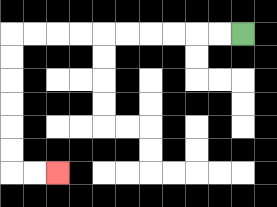{'start': '[10, 1]', 'end': '[2, 7]', 'path_directions': 'L,L,L,L,L,L,L,L,L,L,D,D,D,D,D,D,R,R', 'path_coordinates': '[[10, 1], [9, 1], [8, 1], [7, 1], [6, 1], [5, 1], [4, 1], [3, 1], [2, 1], [1, 1], [0, 1], [0, 2], [0, 3], [0, 4], [0, 5], [0, 6], [0, 7], [1, 7], [2, 7]]'}